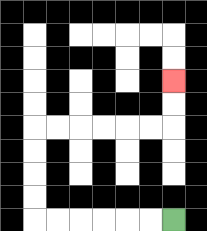{'start': '[7, 9]', 'end': '[7, 3]', 'path_directions': 'L,L,L,L,L,L,U,U,U,U,R,R,R,R,R,R,U,U', 'path_coordinates': '[[7, 9], [6, 9], [5, 9], [4, 9], [3, 9], [2, 9], [1, 9], [1, 8], [1, 7], [1, 6], [1, 5], [2, 5], [3, 5], [4, 5], [5, 5], [6, 5], [7, 5], [7, 4], [7, 3]]'}